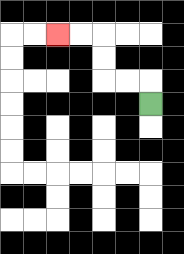{'start': '[6, 4]', 'end': '[2, 1]', 'path_directions': 'U,L,L,U,U,L,L', 'path_coordinates': '[[6, 4], [6, 3], [5, 3], [4, 3], [4, 2], [4, 1], [3, 1], [2, 1]]'}